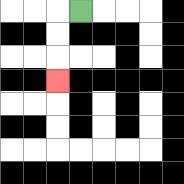{'start': '[3, 0]', 'end': '[2, 3]', 'path_directions': 'L,D,D,D', 'path_coordinates': '[[3, 0], [2, 0], [2, 1], [2, 2], [2, 3]]'}